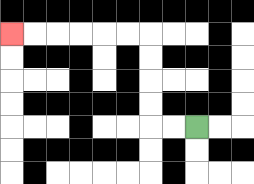{'start': '[8, 5]', 'end': '[0, 1]', 'path_directions': 'L,L,U,U,U,U,L,L,L,L,L,L', 'path_coordinates': '[[8, 5], [7, 5], [6, 5], [6, 4], [6, 3], [6, 2], [6, 1], [5, 1], [4, 1], [3, 1], [2, 1], [1, 1], [0, 1]]'}